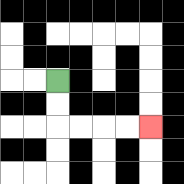{'start': '[2, 3]', 'end': '[6, 5]', 'path_directions': 'D,D,R,R,R,R', 'path_coordinates': '[[2, 3], [2, 4], [2, 5], [3, 5], [4, 5], [5, 5], [6, 5]]'}